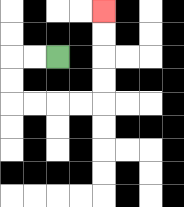{'start': '[2, 2]', 'end': '[4, 0]', 'path_directions': 'L,L,D,D,R,R,R,R,U,U,U,U', 'path_coordinates': '[[2, 2], [1, 2], [0, 2], [0, 3], [0, 4], [1, 4], [2, 4], [3, 4], [4, 4], [4, 3], [4, 2], [4, 1], [4, 0]]'}